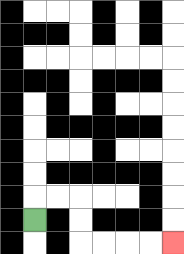{'start': '[1, 9]', 'end': '[7, 10]', 'path_directions': 'U,R,R,D,D,R,R,R,R', 'path_coordinates': '[[1, 9], [1, 8], [2, 8], [3, 8], [3, 9], [3, 10], [4, 10], [5, 10], [6, 10], [7, 10]]'}